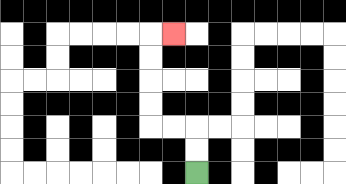{'start': '[8, 7]', 'end': '[7, 1]', 'path_directions': 'U,U,L,L,U,U,U,U,R', 'path_coordinates': '[[8, 7], [8, 6], [8, 5], [7, 5], [6, 5], [6, 4], [6, 3], [6, 2], [6, 1], [7, 1]]'}